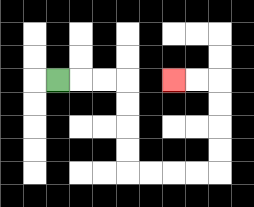{'start': '[2, 3]', 'end': '[7, 3]', 'path_directions': 'R,R,R,D,D,D,D,R,R,R,R,U,U,U,U,L,L', 'path_coordinates': '[[2, 3], [3, 3], [4, 3], [5, 3], [5, 4], [5, 5], [5, 6], [5, 7], [6, 7], [7, 7], [8, 7], [9, 7], [9, 6], [9, 5], [9, 4], [9, 3], [8, 3], [7, 3]]'}